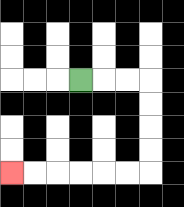{'start': '[3, 3]', 'end': '[0, 7]', 'path_directions': 'R,R,R,D,D,D,D,L,L,L,L,L,L', 'path_coordinates': '[[3, 3], [4, 3], [5, 3], [6, 3], [6, 4], [6, 5], [6, 6], [6, 7], [5, 7], [4, 7], [3, 7], [2, 7], [1, 7], [0, 7]]'}